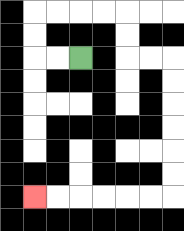{'start': '[3, 2]', 'end': '[1, 8]', 'path_directions': 'L,L,U,U,R,R,R,R,D,D,R,R,D,D,D,D,D,D,L,L,L,L,L,L', 'path_coordinates': '[[3, 2], [2, 2], [1, 2], [1, 1], [1, 0], [2, 0], [3, 0], [4, 0], [5, 0], [5, 1], [5, 2], [6, 2], [7, 2], [7, 3], [7, 4], [7, 5], [7, 6], [7, 7], [7, 8], [6, 8], [5, 8], [4, 8], [3, 8], [2, 8], [1, 8]]'}